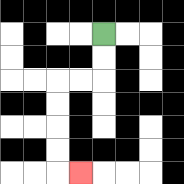{'start': '[4, 1]', 'end': '[3, 7]', 'path_directions': 'D,D,L,L,D,D,D,D,R', 'path_coordinates': '[[4, 1], [4, 2], [4, 3], [3, 3], [2, 3], [2, 4], [2, 5], [2, 6], [2, 7], [3, 7]]'}